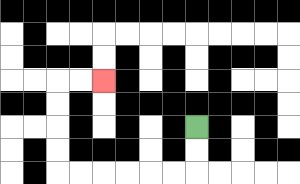{'start': '[8, 5]', 'end': '[4, 3]', 'path_directions': 'D,D,L,L,L,L,L,L,U,U,U,U,R,R', 'path_coordinates': '[[8, 5], [8, 6], [8, 7], [7, 7], [6, 7], [5, 7], [4, 7], [3, 7], [2, 7], [2, 6], [2, 5], [2, 4], [2, 3], [3, 3], [4, 3]]'}